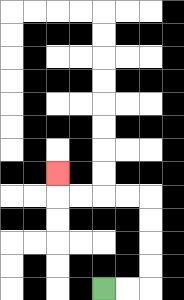{'start': '[4, 12]', 'end': '[2, 7]', 'path_directions': 'R,R,U,U,U,U,L,L,L,L,U', 'path_coordinates': '[[4, 12], [5, 12], [6, 12], [6, 11], [6, 10], [6, 9], [6, 8], [5, 8], [4, 8], [3, 8], [2, 8], [2, 7]]'}